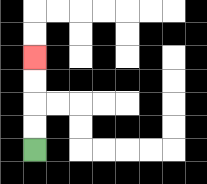{'start': '[1, 6]', 'end': '[1, 2]', 'path_directions': 'U,U,U,U', 'path_coordinates': '[[1, 6], [1, 5], [1, 4], [1, 3], [1, 2]]'}